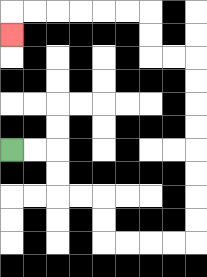{'start': '[0, 6]', 'end': '[0, 1]', 'path_directions': 'R,R,D,D,R,R,D,D,R,R,R,R,U,U,U,U,U,U,U,U,L,L,U,U,L,L,L,L,L,L,D', 'path_coordinates': '[[0, 6], [1, 6], [2, 6], [2, 7], [2, 8], [3, 8], [4, 8], [4, 9], [4, 10], [5, 10], [6, 10], [7, 10], [8, 10], [8, 9], [8, 8], [8, 7], [8, 6], [8, 5], [8, 4], [8, 3], [8, 2], [7, 2], [6, 2], [6, 1], [6, 0], [5, 0], [4, 0], [3, 0], [2, 0], [1, 0], [0, 0], [0, 1]]'}